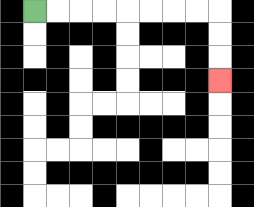{'start': '[1, 0]', 'end': '[9, 3]', 'path_directions': 'R,R,R,R,R,R,R,R,D,D,D', 'path_coordinates': '[[1, 0], [2, 0], [3, 0], [4, 0], [5, 0], [6, 0], [7, 0], [8, 0], [9, 0], [9, 1], [9, 2], [9, 3]]'}